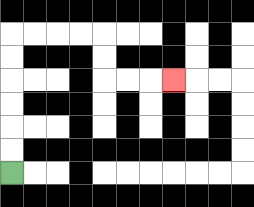{'start': '[0, 7]', 'end': '[7, 3]', 'path_directions': 'U,U,U,U,U,U,R,R,R,R,D,D,R,R,R', 'path_coordinates': '[[0, 7], [0, 6], [0, 5], [0, 4], [0, 3], [0, 2], [0, 1], [1, 1], [2, 1], [3, 1], [4, 1], [4, 2], [4, 3], [5, 3], [6, 3], [7, 3]]'}